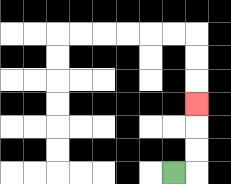{'start': '[7, 7]', 'end': '[8, 4]', 'path_directions': 'R,U,U,U', 'path_coordinates': '[[7, 7], [8, 7], [8, 6], [8, 5], [8, 4]]'}